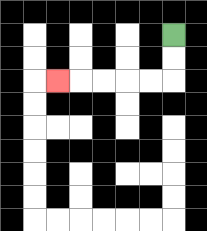{'start': '[7, 1]', 'end': '[2, 3]', 'path_directions': 'D,D,L,L,L,L,L', 'path_coordinates': '[[7, 1], [7, 2], [7, 3], [6, 3], [5, 3], [4, 3], [3, 3], [2, 3]]'}